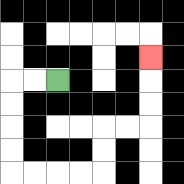{'start': '[2, 3]', 'end': '[6, 2]', 'path_directions': 'L,L,D,D,D,D,R,R,R,R,U,U,R,R,U,U,U', 'path_coordinates': '[[2, 3], [1, 3], [0, 3], [0, 4], [0, 5], [0, 6], [0, 7], [1, 7], [2, 7], [3, 7], [4, 7], [4, 6], [4, 5], [5, 5], [6, 5], [6, 4], [6, 3], [6, 2]]'}